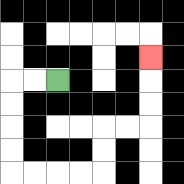{'start': '[2, 3]', 'end': '[6, 2]', 'path_directions': 'L,L,D,D,D,D,R,R,R,R,U,U,R,R,U,U,U', 'path_coordinates': '[[2, 3], [1, 3], [0, 3], [0, 4], [0, 5], [0, 6], [0, 7], [1, 7], [2, 7], [3, 7], [4, 7], [4, 6], [4, 5], [5, 5], [6, 5], [6, 4], [6, 3], [6, 2]]'}